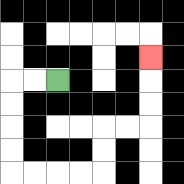{'start': '[2, 3]', 'end': '[6, 2]', 'path_directions': 'L,L,D,D,D,D,R,R,R,R,U,U,R,R,U,U,U', 'path_coordinates': '[[2, 3], [1, 3], [0, 3], [0, 4], [0, 5], [0, 6], [0, 7], [1, 7], [2, 7], [3, 7], [4, 7], [4, 6], [4, 5], [5, 5], [6, 5], [6, 4], [6, 3], [6, 2]]'}